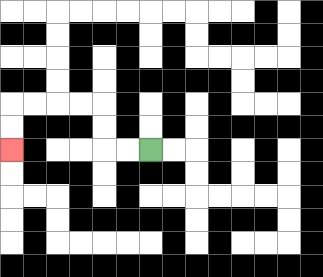{'start': '[6, 6]', 'end': '[0, 6]', 'path_directions': 'L,L,U,U,L,L,L,L,D,D', 'path_coordinates': '[[6, 6], [5, 6], [4, 6], [4, 5], [4, 4], [3, 4], [2, 4], [1, 4], [0, 4], [0, 5], [0, 6]]'}